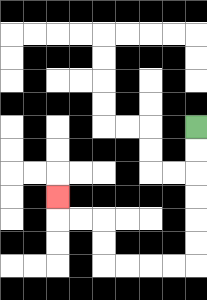{'start': '[8, 5]', 'end': '[2, 8]', 'path_directions': 'D,D,D,D,D,D,L,L,L,L,U,U,L,L,U', 'path_coordinates': '[[8, 5], [8, 6], [8, 7], [8, 8], [8, 9], [8, 10], [8, 11], [7, 11], [6, 11], [5, 11], [4, 11], [4, 10], [4, 9], [3, 9], [2, 9], [2, 8]]'}